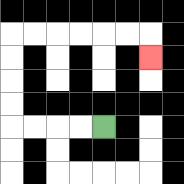{'start': '[4, 5]', 'end': '[6, 2]', 'path_directions': 'L,L,L,L,U,U,U,U,R,R,R,R,R,R,D', 'path_coordinates': '[[4, 5], [3, 5], [2, 5], [1, 5], [0, 5], [0, 4], [0, 3], [0, 2], [0, 1], [1, 1], [2, 1], [3, 1], [4, 1], [5, 1], [6, 1], [6, 2]]'}